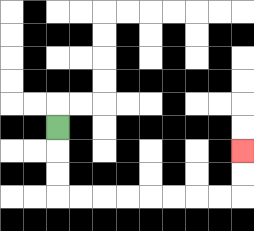{'start': '[2, 5]', 'end': '[10, 6]', 'path_directions': 'D,D,D,R,R,R,R,R,R,R,R,U,U', 'path_coordinates': '[[2, 5], [2, 6], [2, 7], [2, 8], [3, 8], [4, 8], [5, 8], [6, 8], [7, 8], [8, 8], [9, 8], [10, 8], [10, 7], [10, 6]]'}